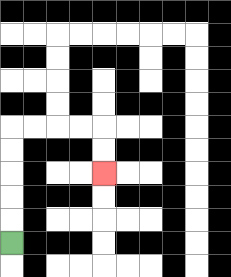{'start': '[0, 10]', 'end': '[4, 7]', 'path_directions': 'U,U,U,U,U,R,R,R,R,D,D', 'path_coordinates': '[[0, 10], [0, 9], [0, 8], [0, 7], [0, 6], [0, 5], [1, 5], [2, 5], [3, 5], [4, 5], [4, 6], [4, 7]]'}